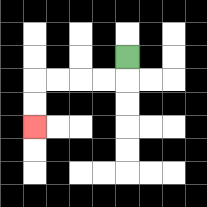{'start': '[5, 2]', 'end': '[1, 5]', 'path_directions': 'D,L,L,L,L,D,D', 'path_coordinates': '[[5, 2], [5, 3], [4, 3], [3, 3], [2, 3], [1, 3], [1, 4], [1, 5]]'}